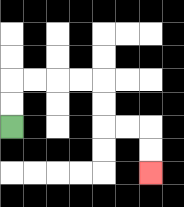{'start': '[0, 5]', 'end': '[6, 7]', 'path_directions': 'U,U,R,R,R,R,D,D,R,R,D,D', 'path_coordinates': '[[0, 5], [0, 4], [0, 3], [1, 3], [2, 3], [3, 3], [4, 3], [4, 4], [4, 5], [5, 5], [6, 5], [6, 6], [6, 7]]'}